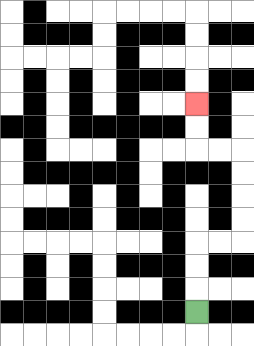{'start': '[8, 13]', 'end': '[8, 4]', 'path_directions': 'U,U,U,R,R,U,U,U,U,L,L,U,U', 'path_coordinates': '[[8, 13], [8, 12], [8, 11], [8, 10], [9, 10], [10, 10], [10, 9], [10, 8], [10, 7], [10, 6], [9, 6], [8, 6], [8, 5], [8, 4]]'}